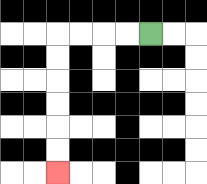{'start': '[6, 1]', 'end': '[2, 7]', 'path_directions': 'L,L,L,L,D,D,D,D,D,D', 'path_coordinates': '[[6, 1], [5, 1], [4, 1], [3, 1], [2, 1], [2, 2], [2, 3], [2, 4], [2, 5], [2, 6], [2, 7]]'}